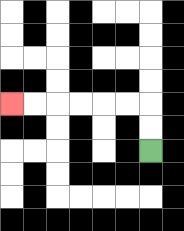{'start': '[6, 6]', 'end': '[0, 4]', 'path_directions': 'U,U,L,L,L,L,L,L', 'path_coordinates': '[[6, 6], [6, 5], [6, 4], [5, 4], [4, 4], [3, 4], [2, 4], [1, 4], [0, 4]]'}